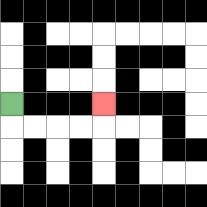{'start': '[0, 4]', 'end': '[4, 4]', 'path_directions': 'D,R,R,R,R,U', 'path_coordinates': '[[0, 4], [0, 5], [1, 5], [2, 5], [3, 5], [4, 5], [4, 4]]'}